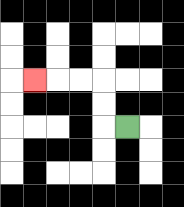{'start': '[5, 5]', 'end': '[1, 3]', 'path_directions': 'L,U,U,L,L,L', 'path_coordinates': '[[5, 5], [4, 5], [4, 4], [4, 3], [3, 3], [2, 3], [1, 3]]'}